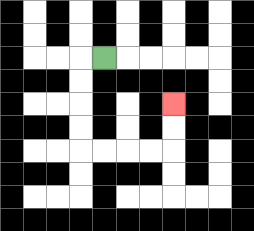{'start': '[4, 2]', 'end': '[7, 4]', 'path_directions': 'L,D,D,D,D,R,R,R,R,U,U', 'path_coordinates': '[[4, 2], [3, 2], [3, 3], [3, 4], [3, 5], [3, 6], [4, 6], [5, 6], [6, 6], [7, 6], [7, 5], [7, 4]]'}